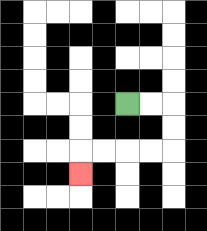{'start': '[5, 4]', 'end': '[3, 7]', 'path_directions': 'R,R,D,D,L,L,L,L,D', 'path_coordinates': '[[5, 4], [6, 4], [7, 4], [7, 5], [7, 6], [6, 6], [5, 6], [4, 6], [3, 6], [3, 7]]'}